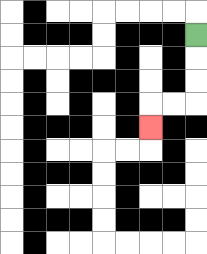{'start': '[8, 1]', 'end': '[6, 5]', 'path_directions': 'D,D,D,L,L,D', 'path_coordinates': '[[8, 1], [8, 2], [8, 3], [8, 4], [7, 4], [6, 4], [6, 5]]'}